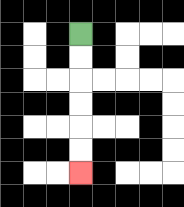{'start': '[3, 1]', 'end': '[3, 7]', 'path_directions': 'D,D,D,D,D,D', 'path_coordinates': '[[3, 1], [3, 2], [3, 3], [3, 4], [3, 5], [3, 6], [3, 7]]'}